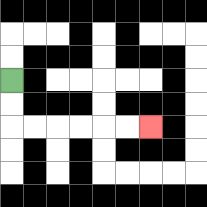{'start': '[0, 3]', 'end': '[6, 5]', 'path_directions': 'D,D,R,R,R,R,R,R', 'path_coordinates': '[[0, 3], [0, 4], [0, 5], [1, 5], [2, 5], [3, 5], [4, 5], [5, 5], [6, 5]]'}